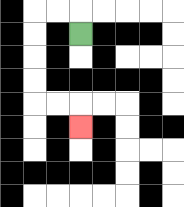{'start': '[3, 1]', 'end': '[3, 5]', 'path_directions': 'U,L,L,D,D,D,D,R,R,D', 'path_coordinates': '[[3, 1], [3, 0], [2, 0], [1, 0], [1, 1], [1, 2], [1, 3], [1, 4], [2, 4], [3, 4], [3, 5]]'}